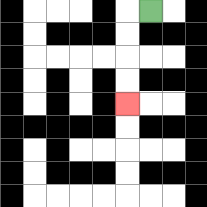{'start': '[6, 0]', 'end': '[5, 4]', 'path_directions': 'L,D,D,D,D', 'path_coordinates': '[[6, 0], [5, 0], [5, 1], [5, 2], [5, 3], [5, 4]]'}